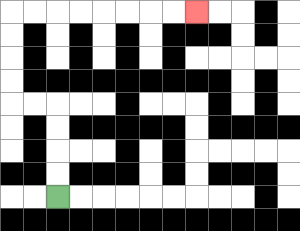{'start': '[2, 8]', 'end': '[8, 0]', 'path_directions': 'U,U,U,U,L,L,U,U,U,U,R,R,R,R,R,R,R,R', 'path_coordinates': '[[2, 8], [2, 7], [2, 6], [2, 5], [2, 4], [1, 4], [0, 4], [0, 3], [0, 2], [0, 1], [0, 0], [1, 0], [2, 0], [3, 0], [4, 0], [5, 0], [6, 0], [7, 0], [8, 0]]'}